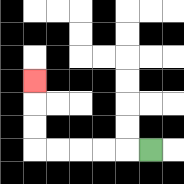{'start': '[6, 6]', 'end': '[1, 3]', 'path_directions': 'L,L,L,L,L,U,U,U', 'path_coordinates': '[[6, 6], [5, 6], [4, 6], [3, 6], [2, 6], [1, 6], [1, 5], [1, 4], [1, 3]]'}